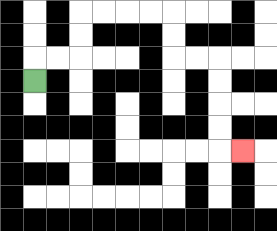{'start': '[1, 3]', 'end': '[10, 6]', 'path_directions': 'U,R,R,U,U,R,R,R,R,D,D,R,R,D,D,D,D,R', 'path_coordinates': '[[1, 3], [1, 2], [2, 2], [3, 2], [3, 1], [3, 0], [4, 0], [5, 0], [6, 0], [7, 0], [7, 1], [7, 2], [8, 2], [9, 2], [9, 3], [9, 4], [9, 5], [9, 6], [10, 6]]'}